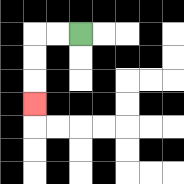{'start': '[3, 1]', 'end': '[1, 4]', 'path_directions': 'L,L,D,D,D', 'path_coordinates': '[[3, 1], [2, 1], [1, 1], [1, 2], [1, 3], [1, 4]]'}